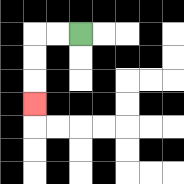{'start': '[3, 1]', 'end': '[1, 4]', 'path_directions': 'L,L,D,D,D', 'path_coordinates': '[[3, 1], [2, 1], [1, 1], [1, 2], [1, 3], [1, 4]]'}